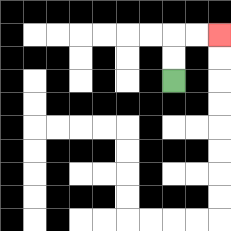{'start': '[7, 3]', 'end': '[9, 1]', 'path_directions': 'U,U,R,R', 'path_coordinates': '[[7, 3], [7, 2], [7, 1], [8, 1], [9, 1]]'}